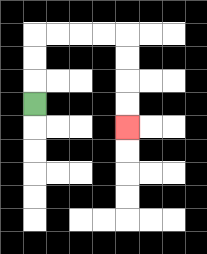{'start': '[1, 4]', 'end': '[5, 5]', 'path_directions': 'U,U,U,R,R,R,R,D,D,D,D', 'path_coordinates': '[[1, 4], [1, 3], [1, 2], [1, 1], [2, 1], [3, 1], [4, 1], [5, 1], [5, 2], [5, 3], [5, 4], [5, 5]]'}